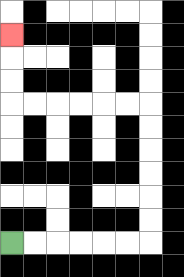{'start': '[0, 10]', 'end': '[0, 1]', 'path_directions': 'R,R,R,R,R,R,U,U,U,U,U,U,L,L,L,L,L,L,U,U,U', 'path_coordinates': '[[0, 10], [1, 10], [2, 10], [3, 10], [4, 10], [5, 10], [6, 10], [6, 9], [6, 8], [6, 7], [6, 6], [6, 5], [6, 4], [5, 4], [4, 4], [3, 4], [2, 4], [1, 4], [0, 4], [0, 3], [0, 2], [0, 1]]'}